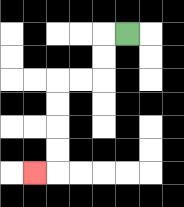{'start': '[5, 1]', 'end': '[1, 7]', 'path_directions': 'L,D,D,L,L,D,D,D,D,L', 'path_coordinates': '[[5, 1], [4, 1], [4, 2], [4, 3], [3, 3], [2, 3], [2, 4], [2, 5], [2, 6], [2, 7], [1, 7]]'}